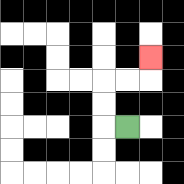{'start': '[5, 5]', 'end': '[6, 2]', 'path_directions': 'L,U,U,R,R,U', 'path_coordinates': '[[5, 5], [4, 5], [4, 4], [4, 3], [5, 3], [6, 3], [6, 2]]'}